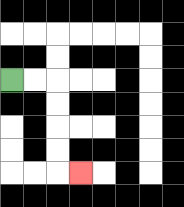{'start': '[0, 3]', 'end': '[3, 7]', 'path_directions': 'R,R,D,D,D,D,R', 'path_coordinates': '[[0, 3], [1, 3], [2, 3], [2, 4], [2, 5], [2, 6], [2, 7], [3, 7]]'}